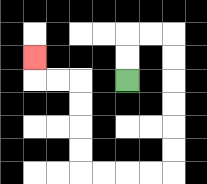{'start': '[5, 3]', 'end': '[1, 2]', 'path_directions': 'U,U,R,R,D,D,D,D,D,D,L,L,L,L,U,U,U,U,L,L,U', 'path_coordinates': '[[5, 3], [5, 2], [5, 1], [6, 1], [7, 1], [7, 2], [7, 3], [7, 4], [7, 5], [7, 6], [7, 7], [6, 7], [5, 7], [4, 7], [3, 7], [3, 6], [3, 5], [3, 4], [3, 3], [2, 3], [1, 3], [1, 2]]'}